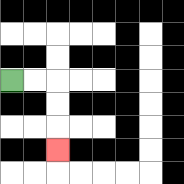{'start': '[0, 3]', 'end': '[2, 6]', 'path_directions': 'R,R,D,D,D', 'path_coordinates': '[[0, 3], [1, 3], [2, 3], [2, 4], [2, 5], [2, 6]]'}